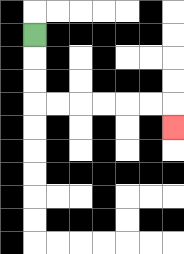{'start': '[1, 1]', 'end': '[7, 5]', 'path_directions': 'D,D,D,R,R,R,R,R,R,D', 'path_coordinates': '[[1, 1], [1, 2], [1, 3], [1, 4], [2, 4], [3, 4], [4, 4], [5, 4], [6, 4], [7, 4], [7, 5]]'}